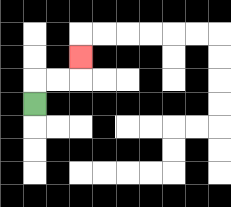{'start': '[1, 4]', 'end': '[3, 2]', 'path_directions': 'U,R,R,U', 'path_coordinates': '[[1, 4], [1, 3], [2, 3], [3, 3], [3, 2]]'}